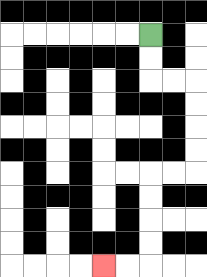{'start': '[6, 1]', 'end': '[4, 11]', 'path_directions': 'D,D,R,R,D,D,D,D,L,L,D,D,D,D,L,L', 'path_coordinates': '[[6, 1], [6, 2], [6, 3], [7, 3], [8, 3], [8, 4], [8, 5], [8, 6], [8, 7], [7, 7], [6, 7], [6, 8], [6, 9], [6, 10], [6, 11], [5, 11], [4, 11]]'}